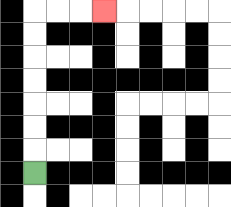{'start': '[1, 7]', 'end': '[4, 0]', 'path_directions': 'U,U,U,U,U,U,U,R,R,R', 'path_coordinates': '[[1, 7], [1, 6], [1, 5], [1, 4], [1, 3], [1, 2], [1, 1], [1, 0], [2, 0], [3, 0], [4, 0]]'}